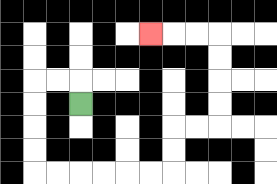{'start': '[3, 4]', 'end': '[6, 1]', 'path_directions': 'U,L,L,D,D,D,D,R,R,R,R,R,R,U,U,R,R,U,U,U,U,L,L,L', 'path_coordinates': '[[3, 4], [3, 3], [2, 3], [1, 3], [1, 4], [1, 5], [1, 6], [1, 7], [2, 7], [3, 7], [4, 7], [5, 7], [6, 7], [7, 7], [7, 6], [7, 5], [8, 5], [9, 5], [9, 4], [9, 3], [9, 2], [9, 1], [8, 1], [7, 1], [6, 1]]'}